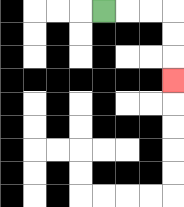{'start': '[4, 0]', 'end': '[7, 3]', 'path_directions': 'R,R,R,D,D,D', 'path_coordinates': '[[4, 0], [5, 0], [6, 0], [7, 0], [7, 1], [7, 2], [7, 3]]'}